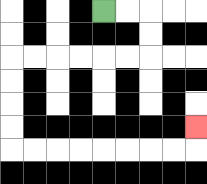{'start': '[4, 0]', 'end': '[8, 5]', 'path_directions': 'R,R,D,D,L,L,L,L,L,L,D,D,D,D,R,R,R,R,R,R,R,R,U', 'path_coordinates': '[[4, 0], [5, 0], [6, 0], [6, 1], [6, 2], [5, 2], [4, 2], [3, 2], [2, 2], [1, 2], [0, 2], [0, 3], [0, 4], [0, 5], [0, 6], [1, 6], [2, 6], [3, 6], [4, 6], [5, 6], [6, 6], [7, 6], [8, 6], [8, 5]]'}